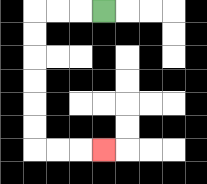{'start': '[4, 0]', 'end': '[4, 6]', 'path_directions': 'L,L,L,D,D,D,D,D,D,R,R,R', 'path_coordinates': '[[4, 0], [3, 0], [2, 0], [1, 0], [1, 1], [1, 2], [1, 3], [1, 4], [1, 5], [1, 6], [2, 6], [3, 6], [4, 6]]'}